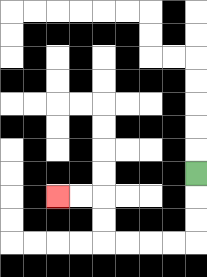{'start': '[8, 7]', 'end': '[2, 8]', 'path_directions': 'D,D,D,L,L,L,L,U,U,L,L', 'path_coordinates': '[[8, 7], [8, 8], [8, 9], [8, 10], [7, 10], [6, 10], [5, 10], [4, 10], [4, 9], [4, 8], [3, 8], [2, 8]]'}